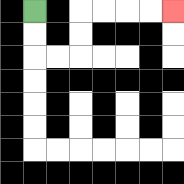{'start': '[1, 0]', 'end': '[7, 0]', 'path_directions': 'D,D,R,R,U,U,R,R,R,R', 'path_coordinates': '[[1, 0], [1, 1], [1, 2], [2, 2], [3, 2], [3, 1], [3, 0], [4, 0], [5, 0], [6, 0], [7, 0]]'}